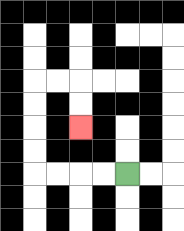{'start': '[5, 7]', 'end': '[3, 5]', 'path_directions': 'L,L,L,L,U,U,U,U,R,R,D,D', 'path_coordinates': '[[5, 7], [4, 7], [3, 7], [2, 7], [1, 7], [1, 6], [1, 5], [1, 4], [1, 3], [2, 3], [3, 3], [3, 4], [3, 5]]'}